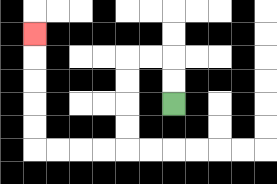{'start': '[7, 4]', 'end': '[1, 1]', 'path_directions': 'U,U,L,L,D,D,D,D,L,L,L,L,U,U,U,U,U', 'path_coordinates': '[[7, 4], [7, 3], [7, 2], [6, 2], [5, 2], [5, 3], [5, 4], [5, 5], [5, 6], [4, 6], [3, 6], [2, 6], [1, 6], [1, 5], [1, 4], [1, 3], [1, 2], [1, 1]]'}